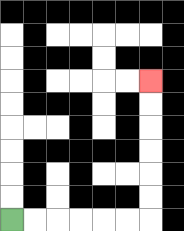{'start': '[0, 9]', 'end': '[6, 3]', 'path_directions': 'R,R,R,R,R,R,U,U,U,U,U,U', 'path_coordinates': '[[0, 9], [1, 9], [2, 9], [3, 9], [4, 9], [5, 9], [6, 9], [6, 8], [6, 7], [6, 6], [6, 5], [6, 4], [6, 3]]'}